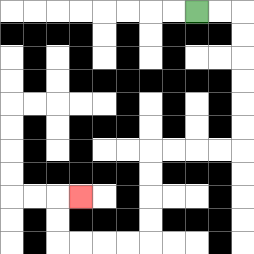{'start': '[8, 0]', 'end': '[3, 8]', 'path_directions': 'R,R,D,D,D,D,D,D,L,L,L,L,D,D,D,D,L,L,L,L,U,U,R', 'path_coordinates': '[[8, 0], [9, 0], [10, 0], [10, 1], [10, 2], [10, 3], [10, 4], [10, 5], [10, 6], [9, 6], [8, 6], [7, 6], [6, 6], [6, 7], [6, 8], [6, 9], [6, 10], [5, 10], [4, 10], [3, 10], [2, 10], [2, 9], [2, 8], [3, 8]]'}